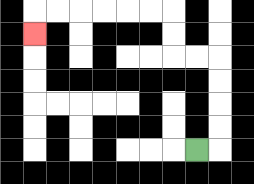{'start': '[8, 6]', 'end': '[1, 1]', 'path_directions': 'R,U,U,U,U,L,L,U,U,L,L,L,L,L,L,D', 'path_coordinates': '[[8, 6], [9, 6], [9, 5], [9, 4], [9, 3], [9, 2], [8, 2], [7, 2], [7, 1], [7, 0], [6, 0], [5, 0], [4, 0], [3, 0], [2, 0], [1, 0], [1, 1]]'}